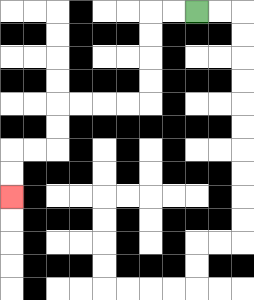{'start': '[8, 0]', 'end': '[0, 8]', 'path_directions': 'L,L,D,D,D,D,L,L,L,L,D,D,L,L,D,D', 'path_coordinates': '[[8, 0], [7, 0], [6, 0], [6, 1], [6, 2], [6, 3], [6, 4], [5, 4], [4, 4], [3, 4], [2, 4], [2, 5], [2, 6], [1, 6], [0, 6], [0, 7], [0, 8]]'}